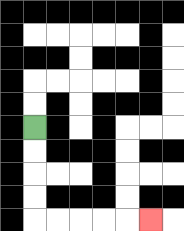{'start': '[1, 5]', 'end': '[6, 9]', 'path_directions': 'D,D,D,D,R,R,R,R,R', 'path_coordinates': '[[1, 5], [1, 6], [1, 7], [1, 8], [1, 9], [2, 9], [3, 9], [4, 9], [5, 9], [6, 9]]'}